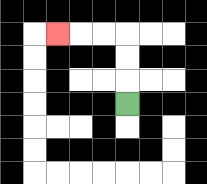{'start': '[5, 4]', 'end': '[2, 1]', 'path_directions': 'U,U,U,L,L,L', 'path_coordinates': '[[5, 4], [5, 3], [5, 2], [5, 1], [4, 1], [3, 1], [2, 1]]'}